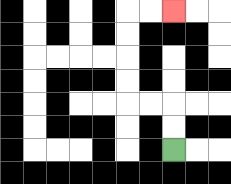{'start': '[7, 6]', 'end': '[7, 0]', 'path_directions': 'U,U,L,L,U,U,U,U,R,R', 'path_coordinates': '[[7, 6], [7, 5], [7, 4], [6, 4], [5, 4], [5, 3], [5, 2], [5, 1], [5, 0], [6, 0], [7, 0]]'}